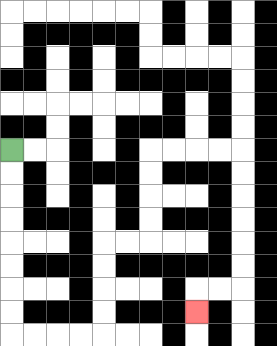{'start': '[0, 6]', 'end': '[8, 13]', 'path_directions': 'D,D,D,D,D,D,D,D,R,R,R,R,U,U,U,U,R,R,U,U,U,U,R,R,R,R,D,D,D,D,D,D,L,L,D', 'path_coordinates': '[[0, 6], [0, 7], [0, 8], [0, 9], [0, 10], [0, 11], [0, 12], [0, 13], [0, 14], [1, 14], [2, 14], [3, 14], [4, 14], [4, 13], [4, 12], [4, 11], [4, 10], [5, 10], [6, 10], [6, 9], [6, 8], [6, 7], [6, 6], [7, 6], [8, 6], [9, 6], [10, 6], [10, 7], [10, 8], [10, 9], [10, 10], [10, 11], [10, 12], [9, 12], [8, 12], [8, 13]]'}